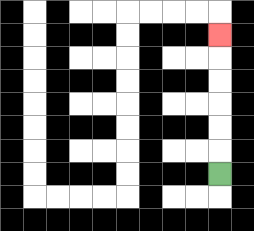{'start': '[9, 7]', 'end': '[9, 1]', 'path_directions': 'U,U,U,U,U,U', 'path_coordinates': '[[9, 7], [9, 6], [9, 5], [9, 4], [9, 3], [9, 2], [9, 1]]'}